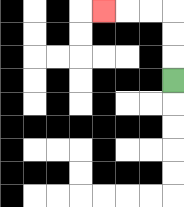{'start': '[7, 3]', 'end': '[4, 0]', 'path_directions': 'U,U,U,L,L,L', 'path_coordinates': '[[7, 3], [7, 2], [7, 1], [7, 0], [6, 0], [5, 0], [4, 0]]'}